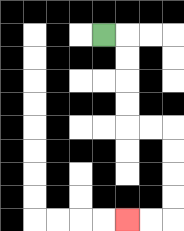{'start': '[4, 1]', 'end': '[5, 9]', 'path_directions': 'R,D,D,D,D,R,R,D,D,D,D,L,L', 'path_coordinates': '[[4, 1], [5, 1], [5, 2], [5, 3], [5, 4], [5, 5], [6, 5], [7, 5], [7, 6], [7, 7], [7, 8], [7, 9], [6, 9], [5, 9]]'}